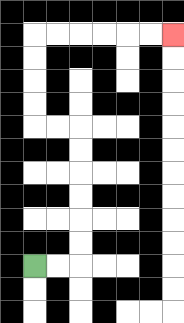{'start': '[1, 11]', 'end': '[7, 1]', 'path_directions': 'R,R,U,U,U,U,U,U,L,L,U,U,U,U,R,R,R,R,R,R', 'path_coordinates': '[[1, 11], [2, 11], [3, 11], [3, 10], [3, 9], [3, 8], [3, 7], [3, 6], [3, 5], [2, 5], [1, 5], [1, 4], [1, 3], [1, 2], [1, 1], [2, 1], [3, 1], [4, 1], [5, 1], [6, 1], [7, 1]]'}